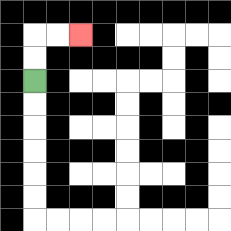{'start': '[1, 3]', 'end': '[3, 1]', 'path_directions': 'U,U,R,R', 'path_coordinates': '[[1, 3], [1, 2], [1, 1], [2, 1], [3, 1]]'}